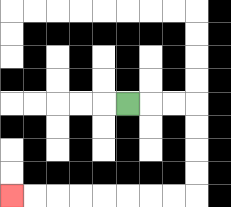{'start': '[5, 4]', 'end': '[0, 8]', 'path_directions': 'R,R,R,D,D,D,D,L,L,L,L,L,L,L,L', 'path_coordinates': '[[5, 4], [6, 4], [7, 4], [8, 4], [8, 5], [8, 6], [8, 7], [8, 8], [7, 8], [6, 8], [5, 8], [4, 8], [3, 8], [2, 8], [1, 8], [0, 8]]'}